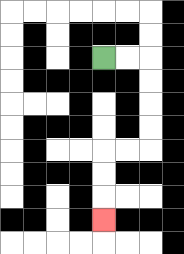{'start': '[4, 2]', 'end': '[4, 9]', 'path_directions': 'R,R,D,D,D,D,L,L,D,D,D', 'path_coordinates': '[[4, 2], [5, 2], [6, 2], [6, 3], [6, 4], [6, 5], [6, 6], [5, 6], [4, 6], [4, 7], [4, 8], [4, 9]]'}